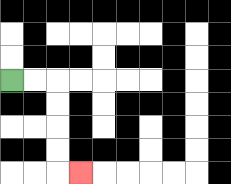{'start': '[0, 3]', 'end': '[3, 7]', 'path_directions': 'R,R,D,D,D,D,R', 'path_coordinates': '[[0, 3], [1, 3], [2, 3], [2, 4], [2, 5], [2, 6], [2, 7], [3, 7]]'}